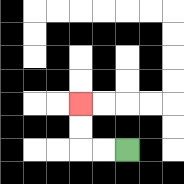{'start': '[5, 6]', 'end': '[3, 4]', 'path_directions': 'L,L,U,U', 'path_coordinates': '[[5, 6], [4, 6], [3, 6], [3, 5], [3, 4]]'}